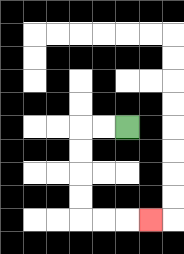{'start': '[5, 5]', 'end': '[6, 9]', 'path_directions': 'L,L,D,D,D,D,R,R,R', 'path_coordinates': '[[5, 5], [4, 5], [3, 5], [3, 6], [3, 7], [3, 8], [3, 9], [4, 9], [5, 9], [6, 9]]'}